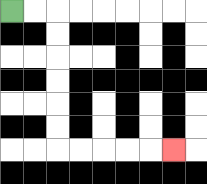{'start': '[0, 0]', 'end': '[7, 6]', 'path_directions': 'R,R,D,D,D,D,D,D,R,R,R,R,R', 'path_coordinates': '[[0, 0], [1, 0], [2, 0], [2, 1], [2, 2], [2, 3], [2, 4], [2, 5], [2, 6], [3, 6], [4, 6], [5, 6], [6, 6], [7, 6]]'}